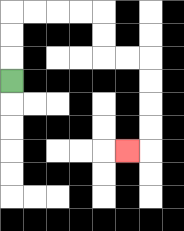{'start': '[0, 3]', 'end': '[5, 6]', 'path_directions': 'U,U,U,R,R,R,R,D,D,R,R,D,D,D,D,L', 'path_coordinates': '[[0, 3], [0, 2], [0, 1], [0, 0], [1, 0], [2, 0], [3, 0], [4, 0], [4, 1], [4, 2], [5, 2], [6, 2], [6, 3], [6, 4], [6, 5], [6, 6], [5, 6]]'}